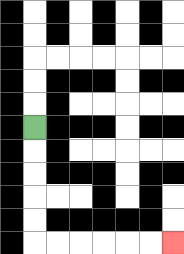{'start': '[1, 5]', 'end': '[7, 10]', 'path_directions': 'D,D,D,D,D,R,R,R,R,R,R', 'path_coordinates': '[[1, 5], [1, 6], [1, 7], [1, 8], [1, 9], [1, 10], [2, 10], [3, 10], [4, 10], [5, 10], [6, 10], [7, 10]]'}